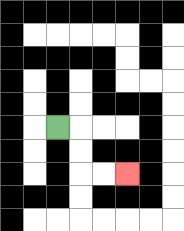{'start': '[2, 5]', 'end': '[5, 7]', 'path_directions': 'R,D,D,R,R', 'path_coordinates': '[[2, 5], [3, 5], [3, 6], [3, 7], [4, 7], [5, 7]]'}